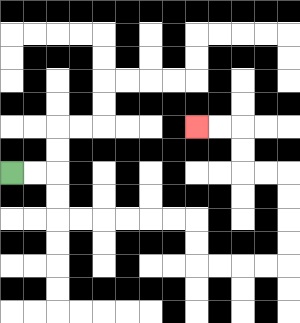{'start': '[0, 7]', 'end': '[8, 5]', 'path_directions': 'R,R,D,D,R,R,R,R,R,R,D,D,R,R,R,R,U,U,U,U,L,L,U,U,L,L', 'path_coordinates': '[[0, 7], [1, 7], [2, 7], [2, 8], [2, 9], [3, 9], [4, 9], [5, 9], [6, 9], [7, 9], [8, 9], [8, 10], [8, 11], [9, 11], [10, 11], [11, 11], [12, 11], [12, 10], [12, 9], [12, 8], [12, 7], [11, 7], [10, 7], [10, 6], [10, 5], [9, 5], [8, 5]]'}